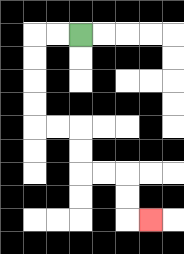{'start': '[3, 1]', 'end': '[6, 9]', 'path_directions': 'L,L,D,D,D,D,R,R,D,D,R,R,D,D,R', 'path_coordinates': '[[3, 1], [2, 1], [1, 1], [1, 2], [1, 3], [1, 4], [1, 5], [2, 5], [3, 5], [3, 6], [3, 7], [4, 7], [5, 7], [5, 8], [5, 9], [6, 9]]'}